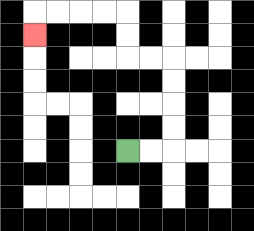{'start': '[5, 6]', 'end': '[1, 1]', 'path_directions': 'R,R,U,U,U,U,L,L,U,U,L,L,L,L,D', 'path_coordinates': '[[5, 6], [6, 6], [7, 6], [7, 5], [7, 4], [7, 3], [7, 2], [6, 2], [5, 2], [5, 1], [5, 0], [4, 0], [3, 0], [2, 0], [1, 0], [1, 1]]'}